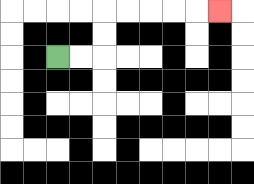{'start': '[2, 2]', 'end': '[9, 0]', 'path_directions': 'R,R,U,U,R,R,R,R,R', 'path_coordinates': '[[2, 2], [3, 2], [4, 2], [4, 1], [4, 0], [5, 0], [6, 0], [7, 0], [8, 0], [9, 0]]'}